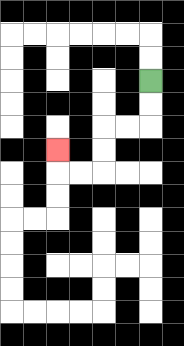{'start': '[6, 3]', 'end': '[2, 6]', 'path_directions': 'D,D,L,L,D,D,L,L,U', 'path_coordinates': '[[6, 3], [6, 4], [6, 5], [5, 5], [4, 5], [4, 6], [4, 7], [3, 7], [2, 7], [2, 6]]'}